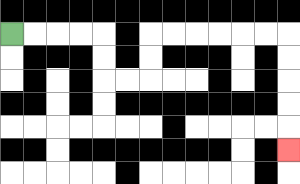{'start': '[0, 1]', 'end': '[12, 6]', 'path_directions': 'R,R,R,R,D,D,R,R,U,U,R,R,R,R,R,R,D,D,D,D,D', 'path_coordinates': '[[0, 1], [1, 1], [2, 1], [3, 1], [4, 1], [4, 2], [4, 3], [5, 3], [6, 3], [6, 2], [6, 1], [7, 1], [8, 1], [9, 1], [10, 1], [11, 1], [12, 1], [12, 2], [12, 3], [12, 4], [12, 5], [12, 6]]'}